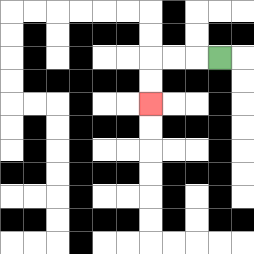{'start': '[9, 2]', 'end': '[6, 4]', 'path_directions': 'L,L,L,D,D', 'path_coordinates': '[[9, 2], [8, 2], [7, 2], [6, 2], [6, 3], [6, 4]]'}